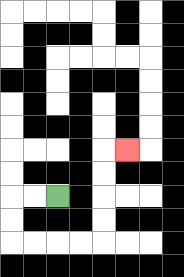{'start': '[2, 8]', 'end': '[5, 6]', 'path_directions': 'L,L,D,D,R,R,R,R,U,U,U,U,R', 'path_coordinates': '[[2, 8], [1, 8], [0, 8], [0, 9], [0, 10], [1, 10], [2, 10], [3, 10], [4, 10], [4, 9], [4, 8], [4, 7], [4, 6], [5, 6]]'}